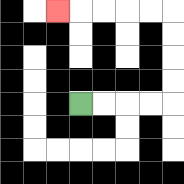{'start': '[3, 4]', 'end': '[2, 0]', 'path_directions': 'R,R,R,R,U,U,U,U,L,L,L,L,L', 'path_coordinates': '[[3, 4], [4, 4], [5, 4], [6, 4], [7, 4], [7, 3], [7, 2], [7, 1], [7, 0], [6, 0], [5, 0], [4, 0], [3, 0], [2, 0]]'}